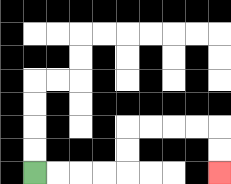{'start': '[1, 7]', 'end': '[9, 7]', 'path_directions': 'R,R,R,R,U,U,R,R,R,R,D,D', 'path_coordinates': '[[1, 7], [2, 7], [3, 7], [4, 7], [5, 7], [5, 6], [5, 5], [6, 5], [7, 5], [8, 5], [9, 5], [9, 6], [9, 7]]'}